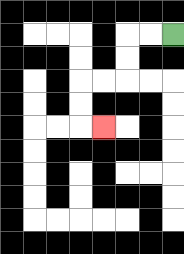{'start': '[7, 1]', 'end': '[4, 5]', 'path_directions': 'L,L,D,D,L,L,D,D,R', 'path_coordinates': '[[7, 1], [6, 1], [5, 1], [5, 2], [5, 3], [4, 3], [3, 3], [3, 4], [3, 5], [4, 5]]'}